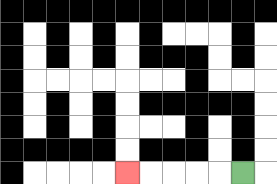{'start': '[10, 7]', 'end': '[5, 7]', 'path_directions': 'L,L,L,L,L', 'path_coordinates': '[[10, 7], [9, 7], [8, 7], [7, 7], [6, 7], [5, 7]]'}